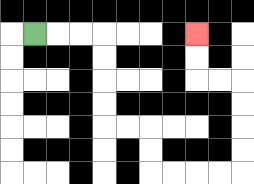{'start': '[1, 1]', 'end': '[8, 1]', 'path_directions': 'R,R,R,D,D,D,D,R,R,D,D,R,R,R,R,U,U,U,U,L,L,U,U', 'path_coordinates': '[[1, 1], [2, 1], [3, 1], [4, 1], [4, 2], [4, 3], [4, 4], [4, 5], [5, 5], [6, 5], [6, 6], [6, 7], [7, 7], [8, 7], [9, 7], [10, 7], [10, 6], [10, 5], [10, 4], [10, 3], [9, 3], [8, 3], [8, 2], [8, 1]]'}